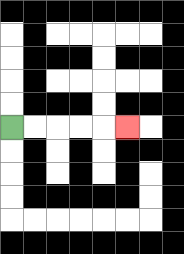{'start': '[0, 5]', 'end': '[5, 5]', 'path_directions': 'R,R,R,R,R', 'path_coordinates': '[[0, 5], [1, 5], [2, 5], [3, 5], [4, 5], [5, 5]]'}